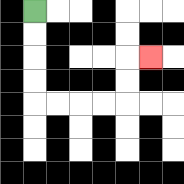{'start': '[1, 0]', 'end': '[6, 2]', 'path_directions': 'D,D,D,D,R,R,R,R,U,U,R', 'path_coordinates': '[[1, 0], [1, 1], [1, 2], [1, 3], [1, 4], [2, 4], [3, 4], [4, 4], [5, 4], [5, 3], [5, 2], [6, 2]]'}